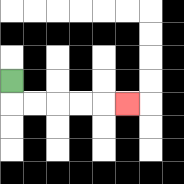{'start': '[0, 3]', 'end': '[5, 4]', 'path_directions': 'D,R,R,R,R,R', 'path_coordinates': '[[0, 3], [0, 4], [1, 4], [2, 4], [3, 4], [4, 4], [5, 4]]'}